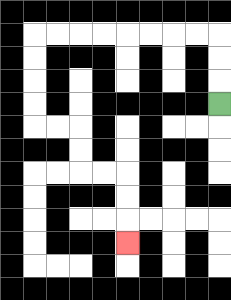{'start': '[9, 4]', 'end': '[5, 10]', 'path_directions': 'U,U,U,L,L,L,L,L,L,L,L,D,D,D,D,R,R,D,D,R,R,D,D,D', 'path_coordinates': '[[9, 4], [9, 3], [9, 2], [9, 1], [8, 1], [7, 1], [6, 1], [5, 1], [4, 1], [3, 1], [2, 1], [1, 1], [1, 2], [1, 3], [1, 4], [1, 5], [2, 5], [3, 5], [3, 6], [3, 7], [4, 7], [5, 7], [5, 8], [5, 9], [5, 10]]'}